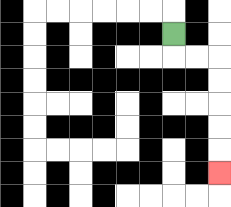{'start': '[7, 1]', 'end': '[9, 7]', 'path_directions': 'D,R,R,D,D,D,D,D', 'path_coordinates': '[[7, 1], [7, 2], [8, 2], [9, 2], [9, 3], [9, 4], [9, 5], [9, 6], [9, 7]]'}